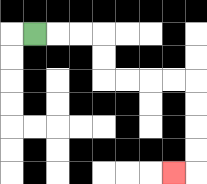{'start': '[1, 1]', 'end': '[7, 7]', 'path_directions': 'R,R,R,D,D,R,R,R,R,D,D,D,D,L', 'path_coordinates': '[[1, 1], [2, 1], [3, 1], [4, 1], [4, 2], [4, 3], [5, 3], [6, 3], [7, 3], [8, 3], [8, 4], [8, 5], [8, 6], [8, 7], [7, 7]]'}